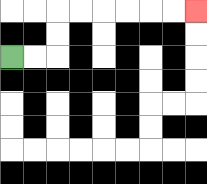{'start': '[0, 2]', 'end': '[8, 0]', 'path_directions': 'R,R,U,U,R,R,R,R,R,R', 'path_coordinates': '[[0, 2], [1, 2], [2, 2], [2, 1], [2, 0], [3, 0], [4, 0], [5, 0], [6, 0], [7, 0], [8, 0]]'}